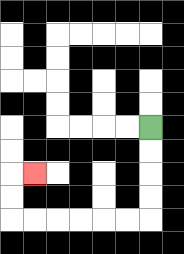{'start': '[6, 5]', 'end': '[1, 7]', 'path_directions': 'D,D,D,D,L,L,L,L,L,L,U,U,R', 'path_coordinates': '[[6, 5], [6, 6], [6, 7], [6, 8], [6, 9], [5, 9], [4, 9], [3, 9], [2, 9], [1, 9], [0, 9], [0, 8], [0, 7], [1, 7]]'}